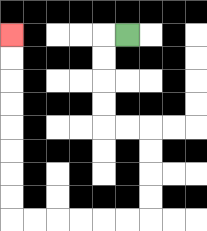{'start': '[5, 1]', 'end': '[0, 1]', 'path_directions': 'L,D,D,D,D,R,R,D,D,D,D,L,L,L,L,L,L,U,U,U,U,U,U,U,U', 'path_coordinates': '[[5, 1], [4, 1], [4, 2], [4, 3], [4, 4], [4, 5], [5, 5], [6, 5], [6, 6], [6, 7], [6, 8], [6, 9], [5, 9], [4, 9], [3, 9], [2, 9], [1, 9], [0, 9], [0, 8], [0, 7], [0, 6], [0, 5], [0, 4], [0, 3], [0, 2], [0, 1]]'}